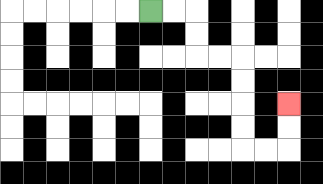{'start': '[6, 0]', 'end': '[12, 4]', 'path_directions': 'R,R,D,D,R,R,D,D,D,D,R,R,U,U', 'path_coordinates': '[[6, 0], [7, 0], [8, 0], [8, 1], [8, 2], [9, 2], [10, 2], [10, 3], [10, 4], [10, 5], [10, 6], [11, 6], [12, 6], [12, 5], [12, 4]]'}